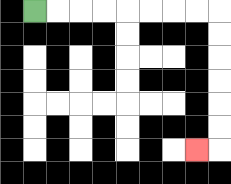{'start': '[1, 0]', 'end': '[8, 6]', 'path_directions': 'R,R,R,R,R,R,R,R,D,D,D,D,D,D,L', 'path_coordinates': '[[1, 0], [2, 0], [3, 0], [4, 0], [5, 0], [6, 0], [7, 0], [8, 0], [9, 0], [9, 1], [9, 2], [9, 3], [9, 4], [9, 5], [9, 6], [8, 6]]'}